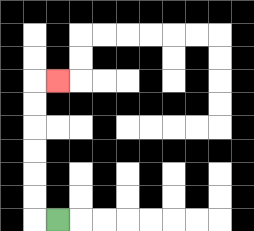{'start': '[2, 9]', 'end': '[2, 3]', 'path_directions': 'L,U,U,U,U,U,U,R', 'path_coordinates': '[[2, 9], [1, 9], [1, 8], [1, 7], [1, 6], [1, 5], [1, 4], [1, 3], [2, 3]]'}